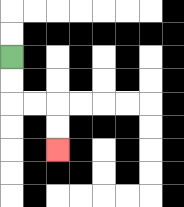{'start': '[0, 2]', 'end': '[2, 6]', 'path_directions': 'D,D,R,R,D,D', 'path_coordinates': '[[0, 2], [0, 3], [0, 4], [1, 4], [2, 4], [2, 5], [2, 6]]'}